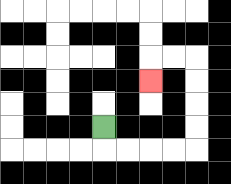{'start': '[4, 5]', 'end': '[6, 3]', 'path_directions': 'D,R,R,R,R,U,U,U,U,L,L,D', 'path_coordinates': '[[4, 5], [4, 6], [5, 6], [6, 6], [7, 6], [8, 6], [8, 5], [8, 4], [8, 3], [8, 2], [7, 2], [6, 2], [6, 3]]'}